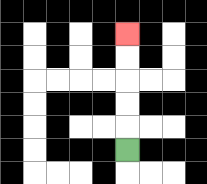{'start': '[5, 6]', 'end': '[5, 1]', 'path_directions': 'U,U,U,U,U', 'path_coordinates': '[[5, 6], [5, 5], [5, 4], [5, 3], [5, 2], [5, 1]]'}